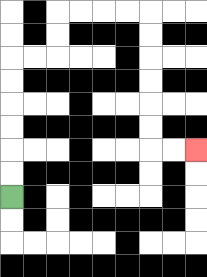{'start': '[0, 8]', 'end': '[8, 6]', 'path_directions': 'U,U,U,U,U,U,R,R,U,U,R,R,R,R,D,D,D,D,D,D,R,R', 'path_coordinates': '[[0, 8], [0, 7], [0, 6], [0, 5], [0, 4], [0, 3], [0, 2], [1, 2], [2, 2], [2, 1], [2, 0], [3, 0], [4, 0], [5, 0], [6, 0], [6, 1], [6, 2], [6, 3], [6, 4], [6, 5], [6, 6], [7, 6], [8, 6]]'}